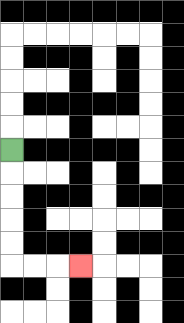{'start': '[0, 6]', 'end': '[3, 11]', 'path_directions': 'D,D,D,D,D,R,R,R', 'path_coordinates': '[[0, 6], [0, 7], [0, 8], [0, 9], [0, 10], [0, 11], [1, 11], [2, 11], [3, 11]]'}